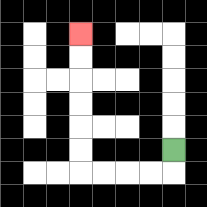{'start': '[7, 6]', 'end': '[3, 1]', 'path_directions': 'D,L,L,L,L,U,U,U,U,U,U', 'path_coordinates': '[[7, 6], [7, 7], [6, 7], [5, 7], [4, 7], [3, 7], [3, 6], [3, 5], [3, 4], [3, 3], [3, 2], [3, 1]]'}